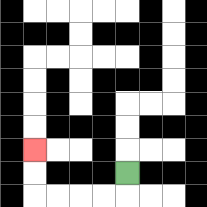{'start': '[5, 7]', 'end': '[1, 6]', 'path_directions': 'D,L,L,L,L,U,U', 'path_coordinates': '[[5, 7], [5, 8], [4, 8], [3, 8], [2, 8], [1, 8], [1, 7], [1, 6]]'}